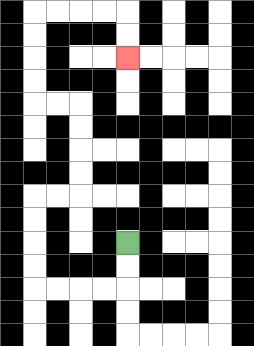{'start': '[5, 10]', 'end': '[5, 2]', 'path_directions': 'D,D,L,L,L,L,U,U,U,U,R,R,U,U,U,U,L,L,U,U,U,U,R,R,R,R,D,D', 'path_coordinates': '[[5, 10], [5, 11], [5, 12], [4, 12], [3, 12], [2, 12], [1, 12], [1, 11], [1, 10], [1, 9], [1, 8], [2, 8], [3, 8], [3, 7], [3, 6], [3, 5], [3, 4], [2, 4], [1, 4], [1, 3], [1, 2], [1, 1], [1, 0], [2, 0], [3, 0], [4, 0], [5, 0], [5, 1], [5, 2]]'}